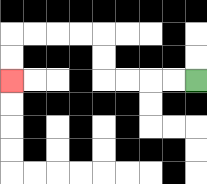{'start': '[8, 3]', 'end': '[0, 3]', 'path_directions': 'L,L,L,L,U,U,L,L,L,L,D,D', 'path_coordinates': '[[8, 3], [7, 3], [6, 3], [5, 3], [4, 3], [4, 2], [4, 1], [3, 1], [2, 1], [1, 1], [0, 1], [0, 2], [0, 3]]'}